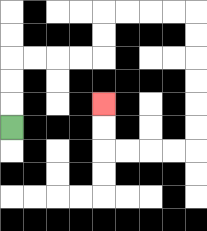{'start': '[0, 5]', 'end': '[4, 4]', 'path_directions': 'U,U,U,R,R,R,R,U,U,R,R,R,R,D,D,D,D,D,D,L,L,L,L,U,U', 'path_coordinates': '[[0, 5], [0, 4], [0, 3], [0, 2], [1, 2], [2, 2], [3, 2], [4, 2], [4, 1], [4, 0], [5, 0], [6, 0], [7, 0], [8, 0], [8, 1], [8, 2], [8, 3], [8, 4], [8, 5], [8, 6], [7, 6], [6, 6], [5, 6], [4, 6], [4, 5], [4, 4]]'}